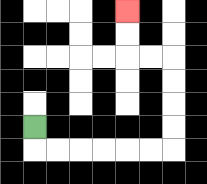{'start': '[1, 5]', 'end': '[5, 0]', 'path_directions': 'D,R,R,R,R,R,R,U,U,U,U,L,L,U,U', 'path_coordinates': '[[1, 5], [1, 6], [2, 6], [3, 6], [4, 6], [5, 6], [6, 6], [7, 6], [7, 5], [7, 4], [7, 3], [7, 2], [6, 2], [5, 2], [5, 1], [5, 0]]'}